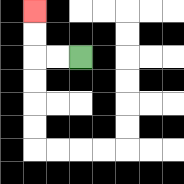{'start': '[3, 2]', 'end': '[1, 0]', 'path_directions': 'L,L,U,U', 'path_coordinates': '[[3, 2], [2, 2], [1, 2], [1, 1], [1, 0]]'}